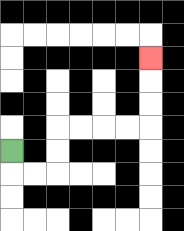{'start': '[0, 6]', 'end': '[6, 2]', 'path_directions': 'D,R,R,U,U,R,R,R,R,U,U,U', 'path_coordinates': '[[0, 6], [0, 7], [1, 7], [2, 7], [2, 6], [2, 5], [3, 5], [4, 5], [5, 5], [6, 5], [6, 4], [6, 3], [6, 2]]'}